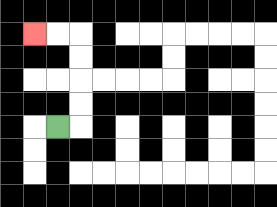{'start': '[2, 5]', 'end': '[1, 1]', 'path_directions': 'R,U,U,U,U,L,L', 'path_coordinates': '[[2, 5], [3, 5], [3, 4], [3, 3], [3, 2], [3, 1], [2, 1], [1, 1]]'}